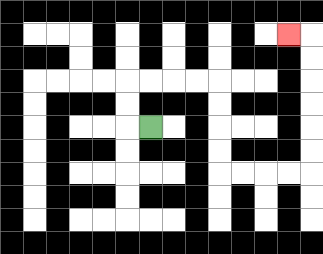{'start': '[6, 5]', 'end': '[12, 1]', 'path_directions': 'L,U,U,R,R,R,R,D,D,D,D,R,R,R,R,U,U,U,U,U,U,L', 'path_coordinates': '[[6, 5], [5, 5], [5, 4], [5, 3], [6, 3], [7, 3], [8, 3], [9, 3], [9, 4], [9, 5], [9, 6], [9, 7], [10, 7], [11, 7], [12, 7], [13, 7], [13, 6], [13, 5], [13, 4], [13, 3], [13, 2], [13, 1], [12, 1]]'}